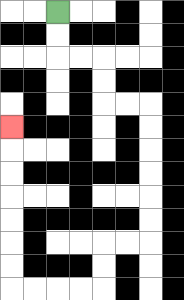{'start': '[2, 0]', 'end': '[0, 5]', 'path_directions': 'D,D,R,R,D,D,R,R,D,D,D,D,D,D,L,L,D,D,L,L,L,L,U,U,U,U,U,U,U', 'path_coordinates': '[[2, 0], [2, 1], [2, 2], [3, 2], [4, 2], [4, 3], [4, 4], [5, 4], [6, 4], [6, 5], [6, 6], [6, 7], [6, 8], [6, 9], [6, 10], [5, 10], [4, 10], [4, 11], [4, 12], [3, 12], [2, 12], [1, 12], [0, 12], [0, 11], [0, 10], [0, 9], [0, 8], [0, 7], [0, 6], [0, 5]]'}